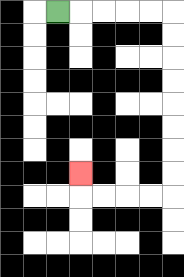{'start': '[2, 0]', 'end': '[3, 7]', 'path_directions': 'R,R,R,R,R,D,D,D,D,D,D,D,D,L,L,L,L,U', 'path_coordinates': '[[2, 0], [3, 0], [4, 0], [5, 0], [6, 0], [7, 0], [7, 1], [7, 2], [7, 3], [7, 4], [7, 5], [7, 6], [7, 7], [7, 8], [6, 8], [5, 8], [4, 8], [3, 8], [3, 7]]'}